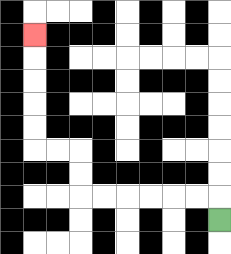{'start': '[9, 9]', 'end': '[1, 1]', 'path_directions': 'U,L,L,L,L,L,L,U,U,L,L,U,U,U,U,U', 'path_coordinates': '[[9, 9], [9, 8], [8, 8], [7, 8], [6, 8], [5, 8], [4, 8], [3, 8], [3, 7], [3, 6], [2, 6], [1, 6], [1, 5], [1, 4], [1, 3], [1, 2], [1, 1]]'}